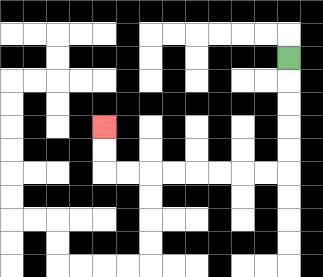{'start': '[12, 2]', 'end': '[4, 5]', 'path_directions': 'D,D,D,D,D,L,L,L,L,L,L,L,L,U,U', 'path_coordinates': '[[12, 2], [12, 3], [12, 4], [12, 5], [12, 6], [12, 7], [11, 7], [10, 7], [9, 7], [8, 7], [7, 7], [6, 7], [5, 7], [4, 7], [4, 6], [4, 5]]'}